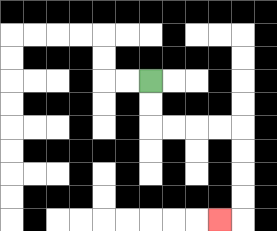{'start': '[6, 3]', 'end': '[9, 9]', 'path_directions': 'D,D,R,R,R,R,D,D,D,D,L', 'path_coordinates': '[[6, 3], [6, 4], [6, 5], [7, 5], [8, 5], [9, 5], [10, 5], [10, 6], [10, 7], [10, 8], [10, 9], [9, 9]]'}